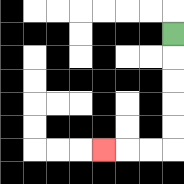{'start': '[7, 1]', 'end': '[4, 6]', 'path_directions': 'D,D,D,D,D,L,L,L', 'path_coordinates': '[[7, 1], [7, 2], [7, 3], [7, 4], [7, 5], [7, 6], [6, 6], [5, 6], [4, 6]]'}